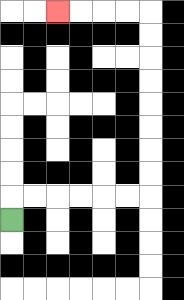{'start': '[0, 9]', 'end': '[2, 0]', 'path_directions': 'U,R,R,R,R,R,R,U,U,U,U,U,U,U,U,L,L,L,L', 'path_coordinates': '[[0, 9], [0, 8], [1, 8], [2, 8], [3, 8], [4, 8], [5, 8], [6, 8], [6, 7], [6, 6], [6, 5], [6, 4], [6, 3], [6, 2], [6, 1], [6, 0], [5, 0], [4, 0], [3, 0], [2, 0]]'}